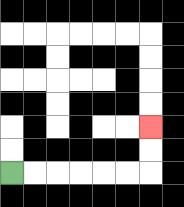{'start': '[0, 7]', 'end': '[6, 5]', 'path_directions': 'R,R,R,R,R,R,U,U', 'path_coordinates': '[[0, 7], [1, 7], [2, 7], [3, 7], [4, 7], [5, 7], [6, 7], [6, 6], [6, 5]]'}